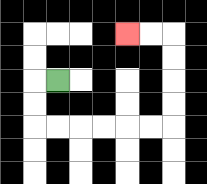{'start': '[2, 3]', 'end': '[5, 1]', 'path_directions': 'L,D,D,R,R,R,R,R,R,U,U,U,U,L,L', 'path_coordinates': '[[2, 3], [1, 3], [1, 4], [1, 5], [2, 5], [3, 5], [4, 5], [5, 5], [6, 5], [7, 5], [7, 4], [7, 3], [7, 2], [7, 1], [6, 1], [5, 1]]'}